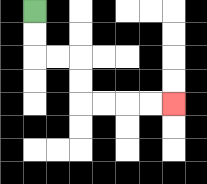{'start': '[1, 0]', 'end': '[7, 4]', 'path_directions': 'D,D,R,R,D,D,R,R,R,R', 'path_coordinates': '[[1, 0], [1, 1], [1, 2], [2, 2], [3, 2], [3, 3], [3, 4], [4, 4], [5, 4], [6, 4], [7, 4]]'}